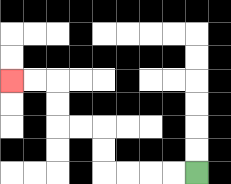{'start': '[8, 7]', 'end': '[0, 3]', 'path_directions': 'L,L,L,L,U,U,L,L,U,U,L,L', 'path_coordinates': '[[8, 7], [7, 7], [6, 7], [5, 7], [4, 7], [4, 6], [4, 5], [3, 5], [2, 5], [2, 4], [2, 3], [1, 3], [0, 3]]'}